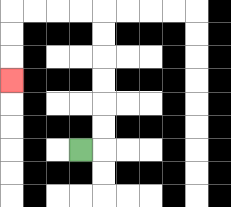{'start': '[3, 6]', 'end': '[0, 3]', 'path_directions': 'R,U,U,U,U,U,U,L,L,L,L,D,D,D', 'path_coordinates': '[[3, 6], [4, 6], [4, 5], [4, 4], [4, 3], [4, 2], [4, 1], [4, 0], [3, 0], [2, 0], [1, 0], [0, 0], [0, 1], [0, 2], [0, 3]]'}